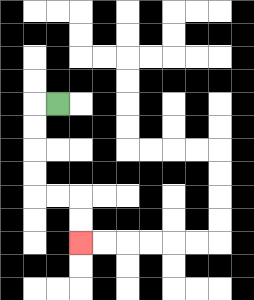{'start': '[2, 4]', 'end': '[3, 10]', 'path_directions': 'L,D,D,D,D,R,R,D,D', 'path_coordinates': '[[2, 4], [1, 4], [1, 5], [1, 6], [1, 7], [1, 8], [2, 8], [3, 8], [3, 9], [3, 10]]'}